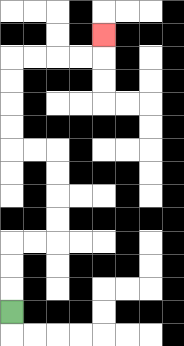{'start': '[0, 13]', 'end': '[4, 1]', 'path_directions': 'U,U,U,R,R,U,U,U,U,L,L,U,U,U,U,R,R,R,R,U', 'path_coordinates': '[[0, 13], [0, 12], [0, 11], [0, 10], [1, 10], [2, 10], [2, 9], [2, 8], [2, 7], [2, 6], [1, 6], [0, 6], [0, 5], [0, 4], [0, 3], [0, 2], [1, 2], [2, 2], [3, 2], [4, 2], [4, 1]]'}